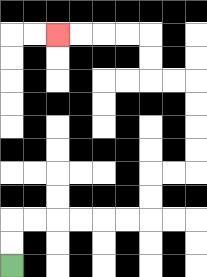{'start': '[0, 11]', 'end': '[2, 1]', 'path_directions': 'U,U,R,R,R,R,R,R,U,U,R,R,U,U,U,U,L,L,U,U,L,L,L,L', 'path_coordinates': '[[0, 11], [0, 10], [0, 9], [1, 9], [2, 9], [3, 9], [4, 9], [5, 9], [6, 9], [6, 8], [6, 7], [7, 7], [8, 7], [8, 6], [8, 5], [8, 4], [8, 3], [7, 3], [6, 3], [6, 2], [6, 1], [5, 1], [4, 1], [3, 1], [2, 1]]'}